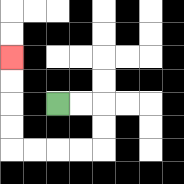{'start': '[2, 4]', 'end': '[0, 2]', 'path_directions': 'R,R,D,D,L,L,L,L,U,U,U,U', 'path_coordinates': '[[2, 4], [3, 4], [4, 4], [4, 5], [4, 6], [3, 6], [2, 6], [1, 6], [0, 6], [0, 5], [0, 4], [0, 3], [0, 2]]'}